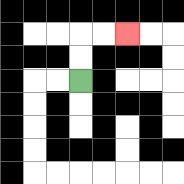{'start': '[3, 3]', 'end': '[5, 1]', 'path_directions': 'U,U,R,R', 'path_coordinates': '[[3, 3], [3, 2], [3, 1], [4, 1], [5, 1]]'}